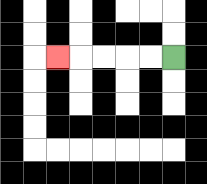{'start': '[7, 2]', 'end': '[2, 2]', 'path_directions': 'L,L,L,L,L', 'path_coordinates': '[[7, 2], [6, 2], [5, 2], [4, 2], [3, 2], [2, 2]]'}